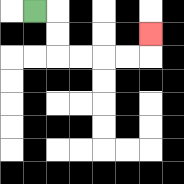{'start': '[1, 0]', 'end': '[6, 1]', 'path_directions': 'R,D,D,R,R,R,R,U', 'path_coordinates': '[[1, 0], [2, 0], [2, 1], [2, 2], [3, 2], [4, 2], [5, 2], [6, 2], [6, 1]]'}